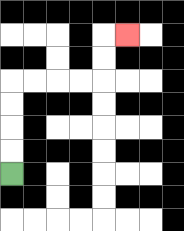{'start': '[0, 7]', 'end': '[5, 1]', 'path_directions': 'U,U,U,U,R,R,R,R,U,U,R', 'path_coordinates': '[[0, 7], [0, 6], [0, 5], [0, 4], [0, 3], [1, 3], [2, 3], [3, 3], [4, 3], [4, 2], [4, 1], [5, 1]]'}